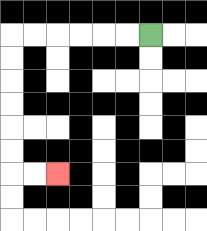{'start': '[6, 1]', 'end': '[2, 7]', 'path_directions': 'L,L,L,L,L,L,D,D,D,D,D,D,R,R', 'path_coordinates': '[[6, 1], [5, 1], [4, 1], [3, 1], [2, 1], [1, 1], [0, 1], [0, 2], [0, 3], [0, 4], [0, 5], [0, 6], [0, 7], [1, 7], [2, 7]]'}